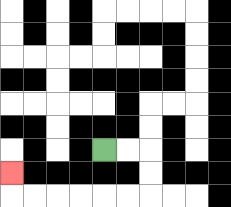{'start': '[4, 6]', 'end': '[0, 7]', 'path_directions': 'R,R,D,D,L,L,L,L,L,L,U', 'path_coordinates': '[[4, 6], [5, 6], [6, 6], [6, 7], [6, 8], [5, 8], [4, 8], [3, 8], [2, 8], [1, 8], [0, 8], [0, 7]]'}